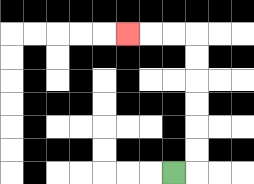{'start': '[7, 7]', 'end': '[5, 1]', 'path_directions': 'R,U,U,U,U,U,U,L,L,L', 'path_coordinates': '[[7, 7], [8, 7], [8, 6], [8, 5], [8, 4], [8, 3], [8, 2], [8, 1], [7, 1], [6, 1], [5, 1]]'}